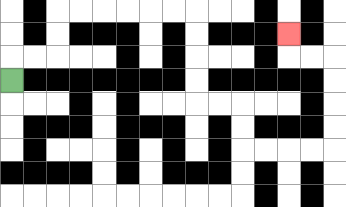{'start': '[0, 3]', 'end': '[12, 1]', 'path_directions': 'U,R,R,U,U,R,R,R,R,R,R,D,D,D,D,R,R,D,D,R,R,R,R,U,U,U,U,L,L,U', 'path_coordinates': '[[0, 3], [0, 2], [1, 2], [2, 2], [2, 1], [2, 0], [3, 0], [4, 0], [5, 0], [6, 0], [7, 0], [8, 0], [8, 1], [8, 2], [8, 3], [8, 4], [9, 4], [10, 4], [10, 5], [10, 6], [11, 6], [12, 6], [13, 6], [14, 6], [14, 5], [14, 4], [14, 3], [14, 2], [13, 2], [12, 2], [12, 1]]'}